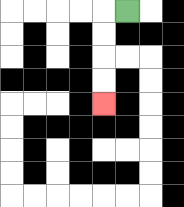{'start': '[5, 0]', 'end': '[4, 4]', 'path_directions': 'L,D,D,D,D', 'path_coordinates': '[[5, 0], [4, 0], [4, 1], [4, 2], [4, 3], [4, 4]]'}